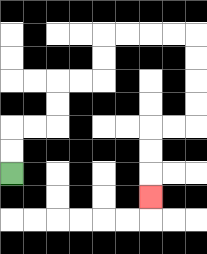{'start': '[0, 7]', 'end': '[6, 8]', 'path_directions': 'U,U,R,R,U,U,R,R,U,U,R,R,R,R,D,D,D,D,L,L,D,D,D', 'path_coordinates': '[[0, 7], [0, 6], [0, 5], [1, 5], [2, 5], [2, 4], [2, 3], [3, 3], [4, 3], [4, 2], [4, 1], [5, 1], [6, 1], [7, 1], [8, 1], [8, 2], [8, 3], [8, 4], [8, 5], [7, 5], [6, 5], [6, 6], [6, 7], [6, 8]]'}